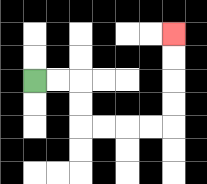{'start': '[1, 3]', 'end': '[7, 1]', 'path_directions': 'R,R,D,D,R,R,R,R,U,U,U,U', 'path_coordinates': '[[1, 3], [2, 3], [3, 3], [3, 4], [3, 5], [4, 5], [5, 5], [6, 5], [7, 5], [7, 4], [7, 3], [7, 2], [7, 1]]'}